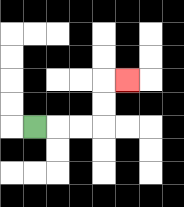{'start': '[1, 5]', 'end': '[5, 3]', 'path_directions': 'R,R,R,U,U,R', 'path_coordinates': '[[1, 5], [2, 5], [3, 5], [4, 5], [4, 4], [4, 3], [5, 3]]'}